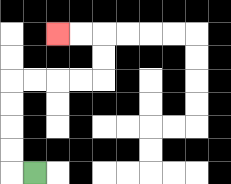{'start': '[1, 7]', 'end': '[2, 1]', 'path_directions': 'L,U,U,U,U,R,R,R,R,U,U,L,L', 'path_coordinates': '[[1, 7], [0, 7], [0, 6], [0, 5], [0, 4], [0, 3], [1, 3], [2, 3], [3, 3], [4, 3], [4, 2], [4, 1], [3, 1], [2, 1]]'}